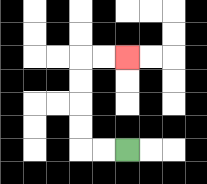{'start': '[5, 6]', 'end': '[5, 2]', 'path_directions': 'L,L,U,U,U,U,R,R', 'path_coordinates': '[[5, 6], [4, 6], [3, 6], [3, 5], [3, 4], [3, 3], [3, 2], [4, 2], [5, 2]]'}